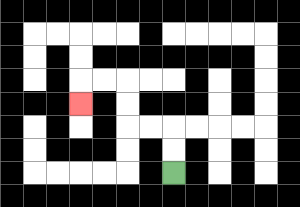{'start': '[7, 7]', 'end': '[3, 4]', 'path_directions': 'U,U,L,L,U,U,L,L,D', 'path_coordinates': '[[7, 7], [7, 6], [7, 5], [6, 5], [5, 5], [5, 4], [5, 3], [4, 3], [3, 3], [3, 4]]'}